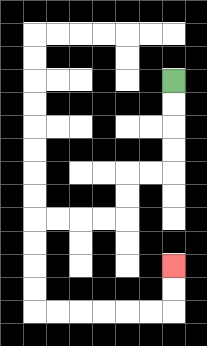{'start': '[7, 3]', 'end': '[7, 11]', 'path_directions': 'D,D,D,D,L,L,D,D,L,L,L,L,D,D,D,D,R,R,R,R,R,R,U,U', 'path_coordinates': '[[7, 3], [7, 4], [7, 5], [7, 6], [7, 7], [6, 7], [5, 7], [5, 8], [5, 9], [4, 9], [3, 9], [2, 9], [1, 9], [1, 10], [1, 11], [1, 12], [1, 13], [2, 13], [3, 13], [4, 13], [5, 13], [6, 13], [7, 13], [7, 12], [7, 11]]'}